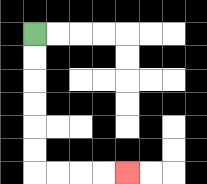{'start': '[1, 1]', 'end': '[5, 7]', 'path_directions': 'D,D,D,D,D,D,R,R,R,R', 'path_coordinates': '[[1, 1], [1, 2], [1, 3], [1, 4], [1, 5], [1, 6], [1, 7], [2, 7], [3, 7], [4, 7], [5, 7]]'}